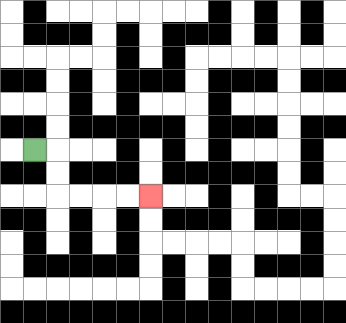{'start': '[1, 6]', 'end': '[6, 8]', 'path_directions': 'R,D,D,R,R,R,R', 'path_coordinates': '[[1, 6], [2, 6], [2, 7], [2, 8], [3, 8], [4, 8], [5, 8], [6, 8]]'}